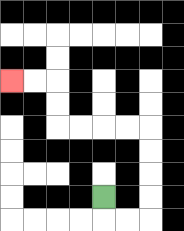{'start': '[4, 8]', 'end': '[0, 3]', 'path_directions': 'D,R,R,U,U,U,U,L,L,L,L,U,U,L,L', 'path_coordinates': '[[4, 8], [4, 9], [5, 9], [6, 9], [6, 8], [6, 7], [6, 6], [6, 5], [5, 5], [4, 5], [3, 5], [2, 5], [2, 4], [2, 3], [1, 3], [0, 3]]'}